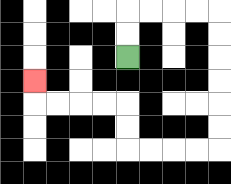{'start': '[5, 2]', 'end': '[1, 3]', 'path_directions': 'U,U,R,R,R,R,D,D,D,D,D,D,L,L,L,L,U,U,L,L,L,L,U', 'path_coordinates': '[[5, 2], [5, 1], [5, 0], [6, 0], [7, 0], [8, 0], [9, 0], [9, 1], [9, 2], [9, 3], [9, 4], [9, 5], [9, 6], [8, 6], [7, 6], [6, 6], [5, 6], [5, 5], [5, 4], [4, 4], [3, 4], [2, 4], [1, 4], [1, 3]]'}